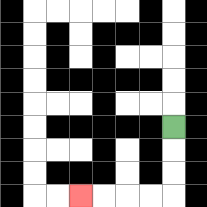{'start': '[7, 5]', 'end': '[3, 8]', 'path_directions': 'D,D,D,L,L,L,L', 'path_coordinates': '[[7, 5], [7, 6], [7, 7], [7, 8], [6, 8], [5, 8], [4, 8], [3, 8]]'}